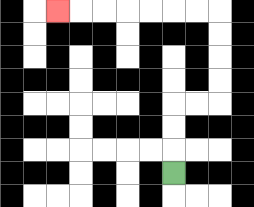{'start': '[7, 7]', 'end': '[2, 0]', 'path_directions': 'U,U,U,R,R,U,U,U,U,L,L,L,L,L,L,L', 'path_coordinates': '[[7, 7], [7, 6], [7, 5], [7, 4], [8, 4], [9, 4], [9, 3], [9, 2], [9, 1], [9, 0], [8, 0], [7, 0], [6, 0], [5, 0], [4, 0], [3, 0], [2, 0]]'}